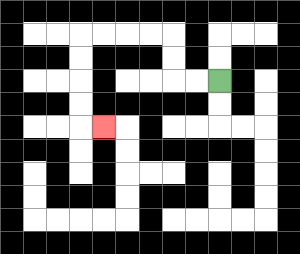{'start': '[9, 3]', 'end': '[4, 5]', 'path_directions': 'L,L,U,U,L,L,L,L,D,D,D,D,R', 'path_coordinates': '[[9, 3], [8, 3], [7, 3], [7, 2], [7, 1], [6, 1], [5, 1], [4, 1], [3, 1], [3, 2], [3, 3], [3, 4], [3, 5], [4, 5]]'}